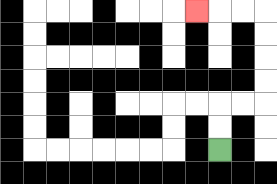{'start': '[9, 6]', 'end': '[8, 0]', 'path_directions': 'U,U,R,R,U,U,U,U,L,L,L', 'path_coordinates': '[[9, 6], [9, 5], [9, 4], [10, 4], [11, 4], [11, 3], [11, 2], [11, 1], [11, 0], [10, 0], [9, 0], [8, 0]]'}